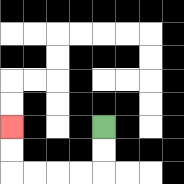{'start': '[4, 5]', 'end': '[0, 5]', 'path_directions': 'D,D,L,L,L,L,U,U', 'path_coordinates': '[[4, 5], [4, 6], [4, 7], [3, 7], [2, 7], [1, 7], [0, 7], [0, 6], [0, 5]]'}